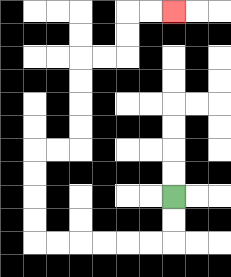{'start': '[7, 8]', 'end': '[7, 0]', 'path_directions': 'D,D,L,L,L,L,L,L,U,U,U,U,R,R,U,U,U,U,R,R,U,U,R,R', 'path_coordinates': '[[7, 8], [7, 9], [7, 10], [6, 10], [5, 10], [4, 10], [3, 10], [2, 10], [1, 10], [1, 9], [1, 8], [1, 7], [1, 6], [2, 6], [3, 6], [3, 5], [3, 4], [3, 3], [3, 2], [4, 2], [5, 2], [5, 1], [5, 0], [6, 0], [7, 0]]'}